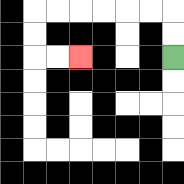{'start': '[7, 2]', 'end': '[3, 2]', 'path_directions': 'U,U,L,L,L,L,L,L,D,D,R,R', 'path_coordinates': '[[7, 2], [7, 1], [7, 0], [6, 0], [5, 0], [4, 0], [3, 0], [2, 0], [1, 0], [1, 1], [1, 2], [2, 2], [3, 2]]'}